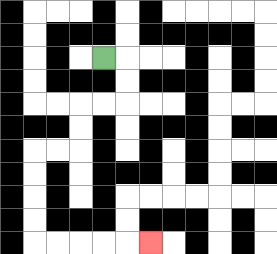{'start': '[4, 2]', 'end': '[6, 10]', 'path_directions': 'R,D,D,L,L,D,D,L,L,D,D,D,D,R,R,R,R,R', 'path_coordinates': '[[4, 2], [5, 2], [5, 3], [5, 4], [4, 4], [3, 4], [3, 5], [3, 6], [2, 6], [1, 6], [1, 7], [1, 8], [1, 9], [1, 10], [2, 10], [3, 10], [4, 10], [5, 10], [6, 10]]'}